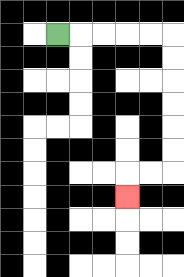{'start': '[2, 1]', 'end': '[5, 8]', 'path_directions': 'R,R,R,R,R,D,D,D,D,D,D,L,L,D', 'path_coordinates': '[[2, 1], [3, 1], [4, 1], [5, 1], [6, 1], [7, 1], [7, 2], [7, 3], [7, 4], [7, 5], [7, 6], [7, 7], [6, 7], [5, 7], [5, 8]]'}